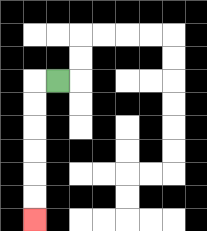{'start': '[2, 3]', 'end': '[1, 9]', 'path_directions': 'L,D,D,D,D,D,D', 'path_coordinates': '[[2, 3], [1, 3], [1, 4], [1, 5], [1, 6], [1, 7], [1, 8], [1, 9]]'}